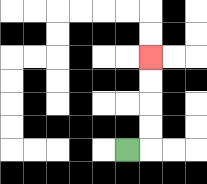{'start': '[5, 6]', 'end': '[6, 2]', 'path_directions': 'R,U,U,U,U', 'path_coordinates': '[[5, 6], [6, 6], [6, 5], [6, 4], [6, 3], [6, 2]]'}